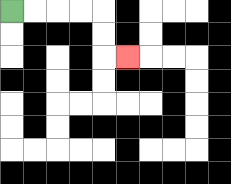{'start': '[0, 0]', 'end': '[5, 2]', 'path_directions': 'R,R,R,R,D,D,R', 'path_coordinates': '[[0, 0], [1, 0], [2, 0], [3, 0], [4, 0], [4, 1], [4, 2], [5, 2]]'}